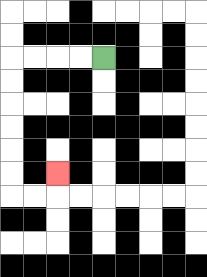{'start': '[4, 2]', 'end': '[2, 7]', 'path_directions': 'L,L,L,L,D,D,D,D,D,D,R,R,U', 'path_coordinates': '[[4, 2], [3, 2], [2, 2], [1, 2], [0, 2], [0, 3], [0, 4], [0, 5], [0, 6], [0, 7], [0, 8], [1, 8], [2, 8], [2, 7]]'}